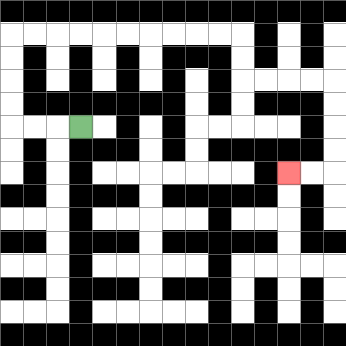{'start': '[3, 5]', 'end': '[12, 7]', 'path_directions': 'L,L,L,U,U,U,U,R,R,R,R,R,R,R,R,R,R,D,D,R,R,R,R,D,D,D,D,L,L', 'path_coordinates': '[[3, 5], [2, 5], [1, 5], [0, 5], [0, 4], [0, 3], [0, 2], [0, 1], [1, 1], [2, 1], [3, 1], [4, 1], [5, 1], [6, 1], [7, 1], [8, 1], [9, 1], [10, 1], [10, 2], [10, 3], [11, 3], [12, 3], [13, 3], [14, 3], [14, 4], [14, 5], [14, 6], [14, 7], [13, 7], [12, 7]]'}